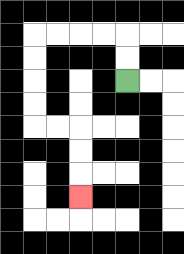{'start': '[5, 3]', 'end': '[3, 8]', 'path_directions': 'U,U,L,L,L,L,D,D,D,D,R,R,D,D,D', 'path_coordinates': '[[5, 3], [5, 2], [5, 1], [4, 1], [3, 1], [2, 1], [1, 1], [1, 2], [1, 3], [1, 4], [1, 5], [2, 5], [3, 5], [3, 6], [3, 7], [3, 8]]'}